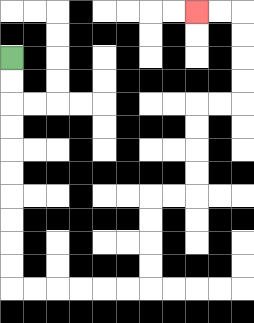{'start': '[0, 2]', 'end': '[8, 0]', 'path_directions': 'D,D,D,D,D,D,D,D,D,D,R,R,R,R,R,R,U,U,U,U,R,R,U,U,U,U,R,R,U,U,U,U,L,L', 'path_coordinates': '[[0, 2], [0, 3], [0, 4], [0, 5], [0, 6], [0, 7], [0, 8], [0, 9], [0, 10], [0, 11], [0, 12], [1, 12], [2, 12], [3, 12], [4, 12], [5, 12], [6, 12], [6, 11], [6, 10], [6, 9], [6, 8], [7, 8], [8, 8], [8, 7], [8, 6], [8, 5], [8, 4], [9, 4], [10, 4], [10, 3], [10, 2], [10, 1], [10, 0], [9, 0], [8, 0]]'}